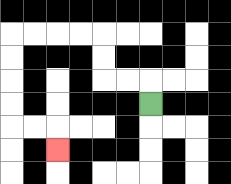{'start': '[6, 4]', 'end': '[2, 6]', 'path_directions': 'U,L,L,U,U,L,L,L,L,D,D,D,D,R,R,D', 'path_coordinates': '[[6, 4], [6, 3], [5, 3], [4, 3], [4, 2], [4, 1], [3, 1], [2, 1], [1, 1], [0, 1], [0, 2], [0, 3], [0, 4], [0, 5], [1, 5], [2, 5], [2, 6]]'}